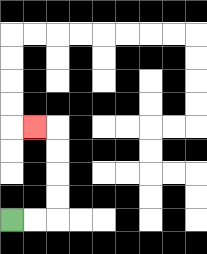{'start': '[0, 9]', 'end': '[1, 5]', 'path_directions': 'R,R,U,U,U,U,L', 'path_coordinates': '[[0, 9], [1, 9], [2, 9], [2, 8], [2, 7], [2, 6], [2, 5], [1, 5]]'}